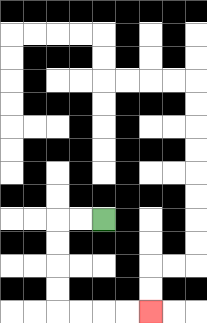{'start': '[4, 9]', 'end': '[6, 13]', 'path_directions': 'L,L,D,D,D,D,R,R,R,R', 'path_coordinates': '[[4, 9], [3, 9], [2, 9], [2, 10], [2, 11], [2, 12], [2, 13], [3, 13], [4, 13], [5, 13], [6, 13]]'}